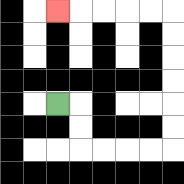{'start': '[2, 4]', 'end': '[2, 0]', 'path_directions': 'R,D,D,R,R,R,R,U,U,U,U,U,U,L,L,L,L,L', 'path_coordinates': '[[2, 4], [3, 4], [3, 5], [3, 6], [4, 6], [5, 6], [6, 6], [7, 6], [7, 5], [7, 4], [7, 3], [7, 2], [7, 1], [7, 0], [6, 0], [5, 0], [4, 0], [3, 0], [2, 0]]'}